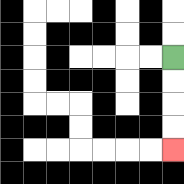{'start': '[7, 2]', 'end': '[7, 6]', 'path_directions': 'D,D,D,D', 'path_coordinates': '[[7, 2], [7, 3], [7, 4], [7, 5], [7, 6]]'}